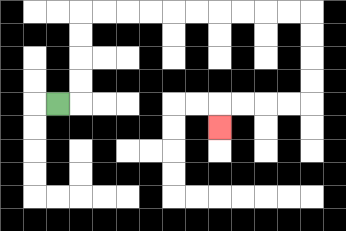{'start': '[2, 4]', 'end': '[9, 5]', 'path_directions': 'R,U,U,U,U,R,R,R,R,R,R,R,R,R,R,D,D,D,D,L,L,L,L,D', 'path_coordinates': '[[2, 4], [3, 4], [3, 3], [3, 2], [3, 1], [3, 0], [4, 0], [5, 0], [6, 0], [7, 0], [8, 0], [9, 0], [10, 0], [11, 0], [12, 0], [13, 0], [13, 1], [13, 2], [13, 3], [13, 4], [12, 4], [11, 4], [10, 4], [9, 4], [9, 5]]'}